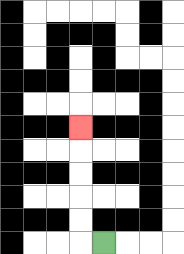{'start': '[4, 10]', 'end': '[3, 5]', 'path_directions': 'L,U,U,U,U,U', 'path_coordinates': '[[4, 10], [3, 10], [3, 9], [3, 8], [3, 7], [3, 6], [3, 5]]'}